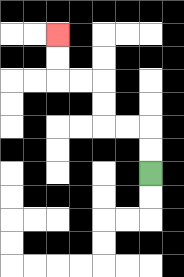{'start': '[6, 7]', 'end': '[2, 1]', 'path_directions': 'U,U,L,L,U,U,L,L,U,U', 'path_coordinates': '[[6, 7], [6, 6], [6, 5], [5, 5], [4, 5], [4, 4], [4, 3], [3, 3], [2, 3], [2, 2], [2, 1]]'}